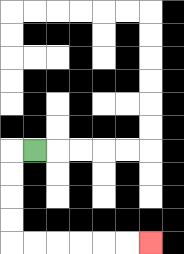{'start': '[1, 6]', 'end': '[6, 10]', 'path_directions': 'L,D,D,D,D,R,R,R,R,R,R', 'path_coordinates': '[[1, 6], [0, 6], [0, 7], [0, 8], [0, 9], [0, 10], [1, 10], [2, 10], [3, 10], [4, 10], [5, 10], [6, 10]]'}